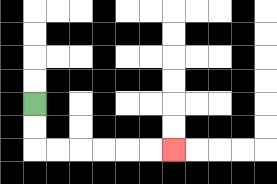{'start': '[1, 4]', 'end': '[7, 6]', 'path_directions': 'D,D,R,R,R,R,R,R', 'path_coordinates': '[[1, 4], [1, 5], [1, 6], [2, 6], [3, 6], [4, 6], [5, 6], [6, 6], [7, 6]]'}